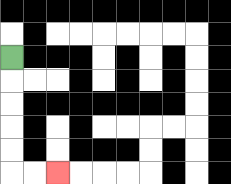{'start': '[0, 2]', 'end': '[2, 7]', 'path_directions': 'D,D,D,D,D,R,R', 'path_coordinates': '[[0, 2], [0, 3], [0, 4], [0, 5], [0, 6], [0, 7], [1, 7], [2, 7]]'}